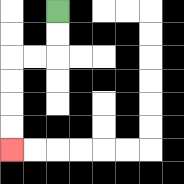{'start': '[2, 0]', 'end': '[0, 6]', 'path_directions': 'D,D,L,L,D,D,D,D', 'path_coordinates': '[[2, 0], [2, 1], [2, 2], [1, 2], [0, 2], [0, 3], [0, 4], [0, 5], [0, 6]]'}